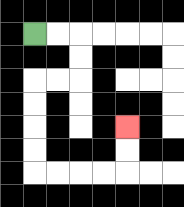{'start': '[1, 1]', 'end': '[5, 5]', 'path_directions': 'R,R,D,D,L,L,D,D,D,D,R,R,R,R,U,U', 'path_coordinates': '[[1, 1], [2, 1], [3, 1], [3, 2], [3, 3], [2, 3], [1, 3], [1, 4], [1, 5], [1, 6], [1, 7], [2, 7], [3, 7], [4, 7], [5, 7], [5, 6], [5, 5]]'}